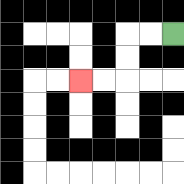{'start': '[7, 1]', 'end': '[3, 3]', 'path_directions': 'L,L,D,D,L,L', 'path_coordinates': '[[7, 1], [6, 1], [5, 1], [5, 2], [5, 3], [4, 3], [3, 3]]'}